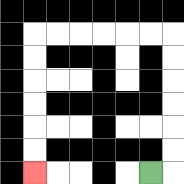{'start': '[6, 7]', 'end': '[1, 7]', 'path_directions': 'R,U,U,U,U,U,U,L,L,L,L,L,L,D,D,D,D,D,D', 'path_coordinates': '[[6, 7], [7, 7], [7, 6], [7, 5], [7, 4], [7, 3], [7, 2], [7, 1], [6, 1], [5, 1], [4, 1], [3, 1], [2, 1], [1, 1], [1, 2], [1, 3], [1, 4], [1, 5], [1, 6], [1, 7]]'}